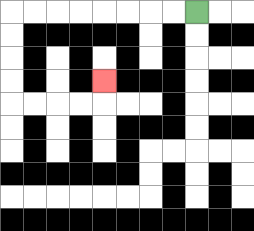{'start': '[8, 0]', 'end': '[4, 3]', 'path_directions': 'L,L,L,L,L,L,L,L,D,D,D,D,R,R,R,R,U', 'path_coordinates': '[[8, 0], [7, 0], [6, 0], [5, 0], [4, 0], [3, 0], [2, 0], [1, 0], [0, 0], [0, 1], [0, 2], [0, 3], [0, 4], [1, 4], [2, 4], [3, 4], [4, 4], [4, 3]]'}